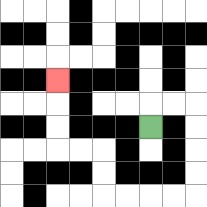{'start': '[6, 5]', 'end': '[2, 3]', 'path_directions': 'U,R,R,D,D,D,D,L,L,L,L,U,U,L,L,U,U,U', 'path_coordinates': '[[6, 5], [6, 4], [7, 4], [8, 4], [8, 5], [8, 6], [8, 7], [8, 8], [7, 8], [6, 8], [5, 8], [4, 8], [4, 7], [4, 6], [3, 6], [2, 6], [2, 5], [2, 4], [2, 3]]'}